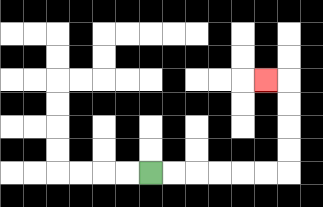{'start': '[6, 7]', 'end': '[11, 3]', 'path_directions': 'R,R,R,R,R,R,U,U,U,U,L', 'path_coordinates': '[[6, 7], [7, 7], [8, 7], [9, 7], [10, 7], [11, 7], [12, 7], [12, 6], [12, 5], [12, 4], [12, 3], [11, 3]]'}